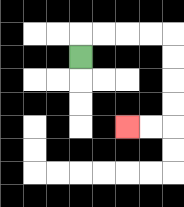{'start': '[3, 2]', 'end': '[5, 5]', 'path_directions': 'U,R,R,R,R,D,D,D,D,L,L', 'path_coordinates': '[[3, 2], [3, 1], [4, 1], [5, 1], [6, 1], [7, 1], [7, 2], [7, 3], [7, 4], [7, 5], [6, 5], [5, 5]]'}